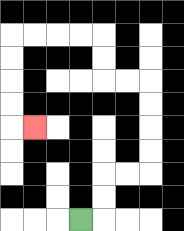{'start': '[3, 9]', 'end': '[1, 5]', 'path_directions': 'R,U,U,R,R,U,U,U,U,L,L,U,U,L,L,L,L,D,D,D,D,R', 'path_coordinates': '[[3, 9], [4, 9], [4, 8], [4, 7], [5, 7], [6, 7], [6, 6], [6, 5], [6, 4], [6, 3], [5, 3], [4, 3], [4, 2], [4, 1], [3, 1], [2, 1], [1, 1], [0, 1], [0, 2], [0, 3], [0, 4], [0, 5], [1, 5]]'}